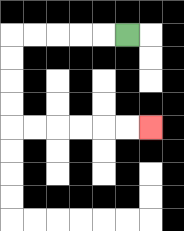{'start': '[5, 1]', 'end': '[6, 5]', 'path_directions': 'L,L,L,L,L,D,D,D,D,R,R,R,R,R,R', 'path_coordinates': '[[5, 1], [4, 1], [3, 1], [2, 1], [1, 1], [0, 1], [0, 2], [0, 3], [0, 4], [0, 5], [1, 5], [2, 5], [3, 5], [4, 5], [5, 5], [6, 5]]'}